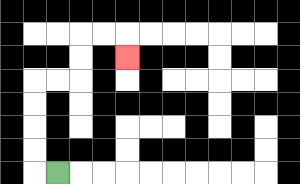{'start': '[2, 7]', 'end': '[5, 2]', 'path_directions': 'L,U,U,U,U,R,R,U,U,R,R,D', 'path_coordinates': '[[2, 7], [1, 7], [1, 6], [1, 5], [1, 4], [1, 3], [2, 3], [3, 3], [3, 2], [3, 1], [4, 1], [5, 1], [5, 2]]'}